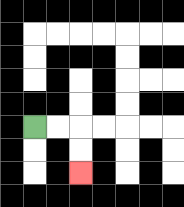{'start': '[1, 5]', 'end': '[3, 7]', 'path_directions': 'R,R,D,D', 'path_coordinates': '[[1, 5], [2, 5], [3, 5], [3, 6], [3, 7]]'}